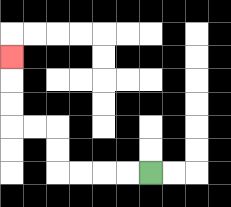{'start': '[6, 7]', 'end': '[0, 2]', 'path_directions': 'L,L,L,L,U,U,L,L,U,U,U', 'path_coordinates': '[[6, 7], [5, 7], [4, 7], [3, 7], [2, 7], [2, 6], [2, 5], [1, 5], [0, 5], [0, 4], [0, 3], [0, 2]]'}